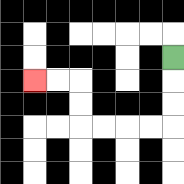{'start': '[7, 2]', 'end': '[1, 3]', 'path_directions': 'D,D,D,L,L,L,L,U,U,L,L', 'path_coordinates': '[[7, 2], [7, 3], [7, 4], [7, 5], [6, 5], [5, 5], [4, 5], [3, 5], [3, 4], [3, 3], [2, 3], [1, 3]]'}